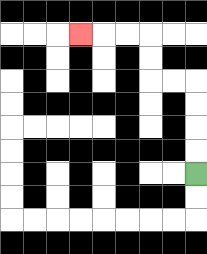{'start': '[8, 7]', 'end': '[3, 1]', 'path_directions': 'U,U,U,U,L,L,U,U,L,L,L', 'path_coordinates': '[[8, 7], [8, 6], [8, 5], [8, 4], [8, 3], [7, 3], [6, 3], [6, 2], [6, 1], [5, 1], [4, 1], [3, 1]]'}